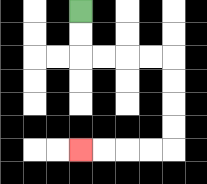{'start': '[3, 0]', 'end': '[3, 6]', 'path_directions': 'D,D,R,R,R,R,D,D,D,D,L,L,L,L', 'path_coordinates': '[[3, 0], [3, 1], [3, 2], [4, 2], [5, 2], [6, 2], [7, 2], [7, 3], [7, 4], [7, 5], [7, 6], [6, 6], [5, 6], [4, 6], [3, 6]]'}